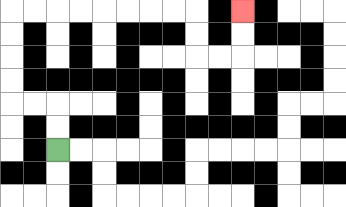{'start': '[2, 6]', 'end': '[10, 0]', 'path_directions': 'U,U,L,L,U,U,U,U,R,R,R,R,R,R,R,R,D,D,R,R,U,U', 'path_coordinates': '[[2, 6], [2, 5], [2, 4], [1, 4], [0, 4], [0, 3], [0, 2], [0, 1], [0, 0], [1, 0], [2, 0], [3, 0], [4, 0], [5, 0], [6, 0], [7, 0], [8, 0], [8, 1], [8, 2], [9, 2], [10, 2], [10, 1], [10, 0]]'}